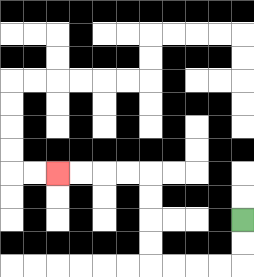{'start': '[10, 9]', 'end': '[2, 7]', 'path_directions': 'D,D,L,L,L,L,U,U,U,U,L,L,L,L', 'path_coordinates': '[[10, 9], [10, 10], [10, 11], [9, 11], [8, 11], [7, 11], [6, 11], [6, 10], [6, 9], [6, 8], [6, 7], [5, 7], [4, 7], [3, 7], [2, 7]]'}